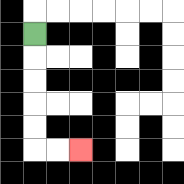{'start': '[1, 1]', 'end': '[3, 6]', 'path_directions': 'D,D,D,D,D,R,R', 'path_coordinates': '[[1, 1], [1, 2], [1, 3], [1, 4], [1, 5], [1, 6], [2, 6], [3, 6]]'}